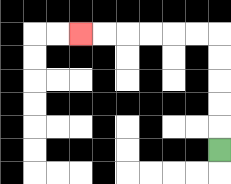{'start': '[9, 6]', 'end': '[3, 1]', 'path_directions': 'U,U,U,U,U,L,L,L,L,L,L', 'path_coordinates': '[[9, 6], [9, 5], [9, 4], [9, 3], [9, 2], [9, 1], [8, 1], [7, 1], [6, 1], [5, 1], [4, 1], [3, 1]]'}